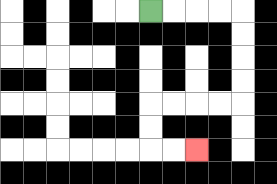{'start': '[6, 0]', 'end': '[8, 6]', 'path_directions': 'R,R,R,R,D,D,D,D,L,L,L,L,D,D,R,R', 'path_coordinates': '[[6, 0], [7, 0], [8, 0], [9, 0], [10, 0], [10, 1], [10, 2], [10, 3], [10, 4], [9, 4], [8, 4], [7, 4], [6, 4], [6, 5], [6, 6], [7, 6], [8, 6]]'}